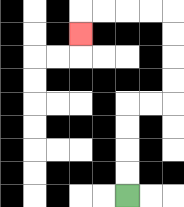{'start': '[5, 8]', 'end': '[3, 1]', 'path_directions': 'U,U,U,U,R,R,U,U,U,U,L,L,L,L,D', 'path_coordinates': '[[5, 8], [5, 7], [5, 6], [5, 5], [5, 4], [6, 4], [7, 4], [7, 3], [7, 2], [7, 1], [7, 0], [6, 0], [5, 0], [4, 0], [3, 0], [3, 1]]'}